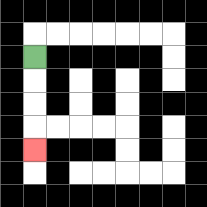{'start': '[1, 2]', 'end': '[1, 6]', 'path_directions': 'D,D,D,D', 'path_coordinates': '[[1, 2], [1, 3], [1, 4], [1, 5], [1, 6]]'}